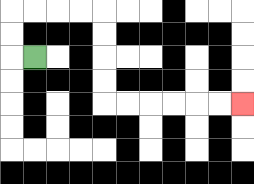{'start': '[1, 2]', 'end': '[10, 4]', 'path_directions': 'L,U,U,R,R,R,R,D,D,D,D,R,R,R,R,R,R', 'path_coordinates': '[[1, 2], [0, 2], [0, 1], [0, 0], [1, 0], [2, 0], [3, 0], [4, 0], [4, 1], [4, 2], [4, 3], [4, 4], [5, 4], [6, 4], [7, 4], [8, 4], [9, 4], [10, 4]]'}